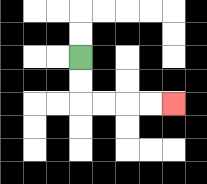{'start': '[3, 2]', 'end': '[7, 4]', 'path_directions': 'D,D,R,R,R,R', 'path_coordinates': '[[3, 2], [3, 3], [3, 4], [4, 4], [5, 4], [6, 4], [7, 4]]'}